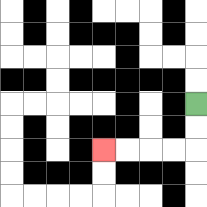{'start': '[8, 4]', 'end': '[4, 6]', 'path_directions': 'D,D,L,L,L,L', 'path_coordinates': '[[8, 4], [8, 5], [8, 6], [7, 6], [6, 6], [5, 6], [4, 6]]'}